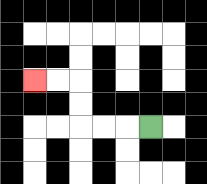{'start': '[6, 5]', 'end': '[1, 3]', 'path_directions': 'L,L,L,U,U,L,L', 'path_coordinates': '[[6, 5], [5, 5], [4, 5], [3, 5], [3, 4], [3, 3], [2, 3], [1, 3]]'}